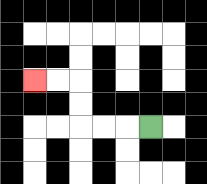{'start': '[6, 5]', 'end': '[1, 3]', 'path_directions': 'L,L,L,U,U,L,L', 'path_coordinates': '[[6, 5], [5, 5], [4, 5], [3, 5], [3, 4], [3, 3], [2, 3], [1, 3]]'}